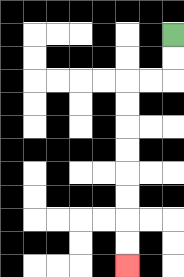{'start': '[7, 1]', 'end': '[5, 11]', 'path_directions': 'D,D,L,L,D,D,D,D,D,D,D,D', 'path_coordinates': '[[7, 1], [7, 2], [7, 3], [6, 3], [5, 3], [5, 4], [5, 5], [5, 6], [5, 7], [5, 8], [5, 9], [5, 10], [5, 11]]'}